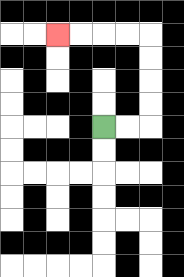{'start': '[4, 5]', 'end': '[2, 1]', 'path_directions': 'R,R,U,U,U,U,L,L,L,L', 'path_coordinates': '[[4, 5], [5, 5], [6, 5], [6, 4], [6, 3], [6, 2], [6, 1], [5, 1], [4, 1], [3, 1], [2, 1]]'}